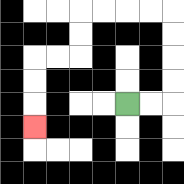{'start': '[5, 4]', 'end': '[1, 5]', 'path_directions': 'R,R,U,U,U,U,L,L,L,L,D,D,L,L,D,D,D', 'path_coordinates': '[[5, 4], [6, 4], [7, 4], [7, 3], [7, 2], [7, 1], [7, 0], [6, 0], [5, 0], [4, 0], [3, 0], [3, 1], [3, 2], [2, 2], [1, 2], [1, 3], [1, 4], [1, 5]]'}